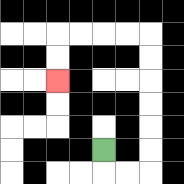{'start': '[4, 6]', 'end': '[2, 3]', 'path_directions': 'D,R,R,U,U,U,U,U,U,L,L,L,L,D,D', 'path_coordinates': '[[4, 6], [4, 7], [5, 7], [6, 7], [6, 6], [6, 5], [6, 4], [6, 3], [6, 2], [6, 1], [5, 1], [4, 1], [3, 1], [2, 1], [2, 2], [2, 3]]'}